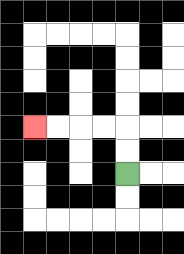{'start': '[5, 7]', 'end': '[1, 5]', 'path_directions': 'U,U,L,L,L,L', 'path_coordinates': '[[5, 7], [5, 6], [5, 5], [4, 5], [3, 5], [2, 5], [1, 5]]'}